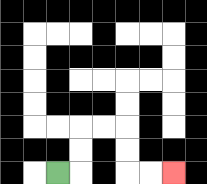{'start': '[2, 7]', 'end': '[7, 7]', 'path_directions': 'R,U,U,R,R,D,D,R,R', 'path_coordinates': '[[2, 7], [3, 7], [3, 6], [3, 5], [4, 5], [5, 5], [5, 6], [5, 7], [6, 7], [7, 7]]'}